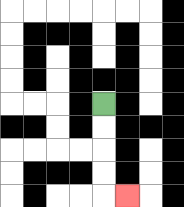{'start': '[4, 4]', 'end': '[5, 8]', 'path_directions': 'D,D,D,D,R', 'path_coordinates': '[[4, 4], [4, 5], [4, 6], [4, 7], [4, 8], [5, 8]]'}